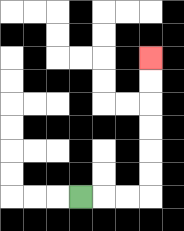{'start': '[3, 8]', 'end': '[6, 2]', 'path_directions': 'R,R,R,U,U,U,U,U,U', 'path_coordinates': '[[3, 8], [4, 8], [5, 8], [6, 8], [6, 7], [6, 6], [6, 5], [6, 4], [6, 3], [6, 2]]'}